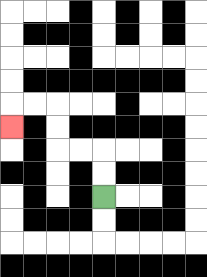{'start': '[4, 8]', 'end': '[0, 5]', 'path_directions': 'U,U,L,L,U,U,L,L,D', 'path_coordinates': '[[4, 8], [4, 7], [4, 6], [3, 6], [2, 6], [2, 5], [2, 4], [1, 4], [0, 4], [0, 5]]'}